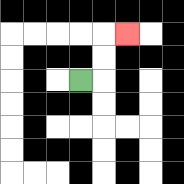{'start': '[3, 3]', 'end': '[5, 1]', 'path_directions': 'R,U,U,R', 'path_coordinates': '[[3, 3], [4, 3], [4, 2], [4, 1], [5, 1]]'}